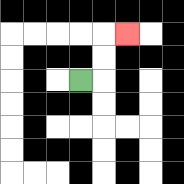{'start': '[3, 3]', 'end': '[5, 1]', 'path_directions': 'R,U,U,R', 'path_coordinates': '[[3, 3], [4, 3], [4, 2], [4, 1], [5, 1]]'}